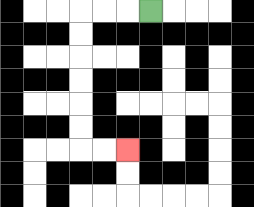{'start': '[6, 0]', 'end': '[5, 6]', 'path_directions': 'L,L,L,D,D,D,D,D,D,R,R', 'path_coordinates': '[[6, 0], [5, 0], [4, 0], [3, 0], [3, 1], [3, 2], [3, 3], [3, 4], [3, 5], [3, 6], [4, 6], [5, 6]]'}